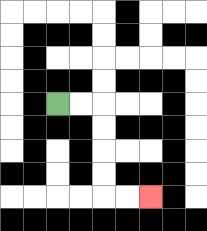{'start': '[2, 4]', 'end': '[6, 8]', 'path_directions': 'R,R,D,D,D,D,R,R', 'path_coordinates': '[[2, 4], [3, 4], [4, 4], [4, 5], [4, 6], [4, 7], [4, 8], [5, 8], [6, 8]]'}